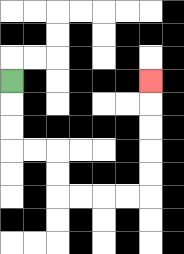{'start': '[0, 3]', 'end': '[6, 3]', 'path_directions': 'D,D,D,R,R,D,D,R,R,R,R,U,U,U,U,U', 'path_coordinates': '[[0, 3], [0, 4], [0, 5], [0, 6], [1, 6], [2, 6], [2, 7], [2, 8], [3, 8], [4, 8], [5, 8], [6, 8], [6, 7], [6, 6], [6, 5], [6, 4], [6, 3]]'}